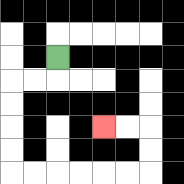{'start': '[2, 2]', 'end': '[4, 5]', 'path_directions': 'D,L,L,D,D,D,D,R,R,R,R,R,R,U,U,L,L', 'path_coordinates': '[[2, 2], [2, 3], [1, 3], [0, 3], [0, 4], [0, 5], [0, 6], [0, 7], [1, 7], [2, 7], [3, 7], [4, 7], [5, 7], [6, 7], [6, 6], [6, 5], [5, 5], [4, 5]]'}